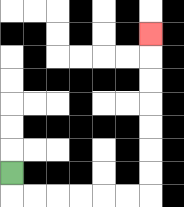{'start': '[0, 7]', 'end': '[6, 1]', 'path_directions': 'D,R,R,R,R,R,R,U,U,U,U,U,U,U', 'path_coordinates': '[[0, 7], [0, 8], [1, 8], [2, 8], [3, 8], [4, 8], [5, 8], [6, 8], [6, 7], [6, 6], [6, 5], [6, 4], [6, 3], [6, 2], [6, 1]]'}